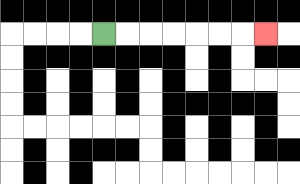{'start': '[4, 1]', 'end': '[11, 1]', 'path_directions': 'R,R,R,R,R,R,R', 'path_coordinates': '[[4, 1], [5, 1], [6, 1], [7, 1], [8, 1], [9, 1], [10, 1], [11, 1]]'}